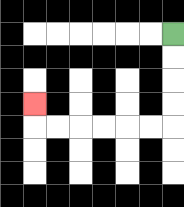{'start': '[7, 1]', 'end': '[1, 4]', 'path_directions': 'D,D,D,D,L,L,L,L,L,L,U', 'path_coordinates': '[[7, 1], [7, 2], [7, 3], [7, 4], [7, 5], [6, 5], [5, 5], [4, 5], [3, 5], [2, 5], [1, 5], [1, 4]]'}